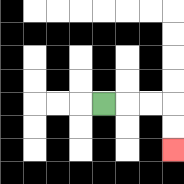{'start': '[4, 4]', 'end': '[7, 6]', 'path_directions': 'R,R,R,D,D', 'path_coordinates': '[[4, 4], [5, 4], [6, 4], [7, 4], [7, 5], [7, 6]]'}